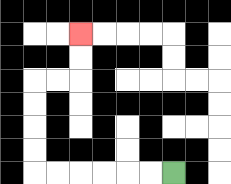{'start': '[7, 7]', 'end': '[3, 1]', 'path_directions': 'L,L,L,L,L,L,U,U,U,U,R,R,U,U', 'path_coordinates': '[[7, 7], [6, 7], [5, 7], [4, 7], [3, 7], [2, 7], [1, 7], [1, 6], [1, 5], [1, 4], [1, 3], [2, 3], [3, 3], [3, 2], [3, 1]]'}